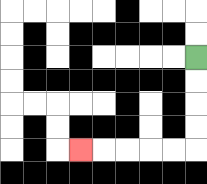{'start': '[8, 2]', 'end': '[3, 6]', 'path_directions': 'D,D,D,D,L,L,L,L,L', 'path_coordinates': '[[8, 2], [8, 3], [8, 4], [8, 5], [8, 6], [7, 6], [6, 6], [5, 6], [4, 6], [3, 6]]'}